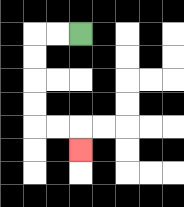{'start': '[3, 1]', 'end': '[3, 6]', 'path_directions': 'L,L,D,D,D,D,R,R,D', 'path_coordinates': '[[3, 1], [2, 1], [1, 1], [1, 2], [1, 3], [1, 4], [1, 5], [2, 5], [3, 5], [3, 6]]'}